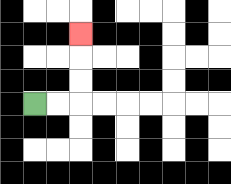{'start': '[1, 4]', 'end': '[3, 1]', 'path_directions': 'R,R,U,U,U', 'path_coordinates': '[[1, 4], [2, 4], [3, 4], [3, 3], [3, 2], [3, 1]]'}